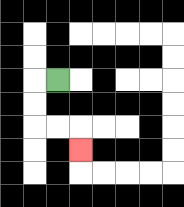{'start': '[2, 3]', 'end': '[3, 6]', 'path_directions': 'L,D,D,R,R,D', 'path_coordinates': '[[2, 3], [1, 3], [1, 4], [1, 5], [2, 5], [3, 5], [3, 6]]'}